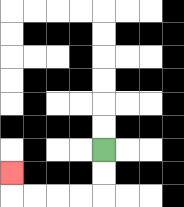{'start': '[4, 6]', 'end': '[0, 7]', 'path_directions': 'D,D,L,L,L,L,U', 'path_coordinates': '[[4, 6], [4, 7], [4, 8], [3, 8], [2, 8], [1, 8], [0, 8], [0, 7]]'}